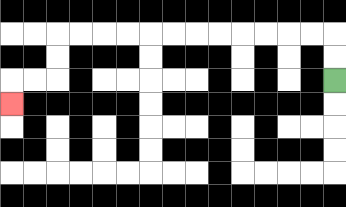{'start': '[14, 3]', 'end': '[0, 4]', 'path_directions': 'U,U,L,L,L,L,L,L,L,L,L,L,L,L,D,D,L,L,D', 'path_coordinates': '[[14, 3], [14, 2], [14, 1], [13, 1], [12, 1], [11, 1], [10, 1], [9, 1], [8, 1], [7, 1], [6, 1], [5, 1], [4, 1], [3, 1], [2, 1], [2, 2], [2, 3], [1, 3], [0, 3], [0, 4]]'}